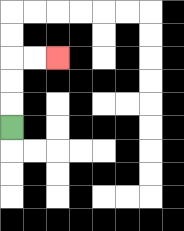{'start': '[0, 5]', 'end': '[2, 2]', 'path_directions': 'U,U,U,R,R', 'path_coordinates': '[[0, 5], [0, 4], [0, 3], [0, 2], [1, 2], [2, 2]]'}